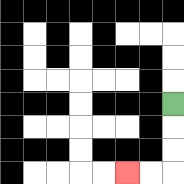{'start': '[7, 4]', 'end': '[5, 7]', 'path_directions': 'D,D,D,L,L', 'path_coordinates': '[[7, 4], [7, 5], [7, 6], [7, 7], [6, 7], [5, 7]]'}